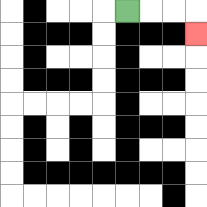{'start': '[5, 0]', 'end': '[8, 1]', 'path_directions': 'R,R,R,D', 'path_coordinates': '[[5, 0], [6, 0], [7, 0], [8, 0], [8, 1]]'}